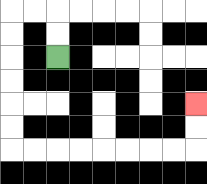{'start': '[2, 2]', 'end': '[8, 4]', 'path_directions': 'U,U,L,L,D,D,D,D,D,D,R,R,R,R,R,R,R,R,U,U', 'path_coordinates': '[[2, 2], [2, 1], [2, 0], [1, 0], [0, 0], [0, 1], [0, 2], [0, 3], [0, 4], [0, 5], [0, 6], [1, 6], [2, 6], [3, 6], [4, 6], [5, 6], [6, 6], [7, 6], [8, 6], [8, 5], [8, 4]]'}